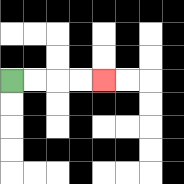{'start': '[0, 3]', 'end': '[4, 3]', 'path_directions': 'R,R,R,R', 'path_coordinates': '[[0, 3], [1, 3], [2, 3], [3, 3], [4, 3]]'}